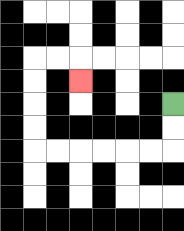{'start': '[7, 4]', 'end': '[3, 3]', 'path_directions': 'D,D,L,L,L,L,L,L,U,U,U,U,R,R,D', 'path_coordinates': '[[7, 4], [7, 5], [7, 6], [6, 6], [5, 6], [4, 6], [3, 6], [2, 6], [1, 6], [1, 5], [1, 4], [1, 3], [1, 2], [2, 2], [3, 2], [3, 3]]'}